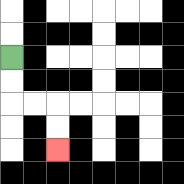{'start': '[0, 2]', 'end': '[2, 6]', 'path_directions': 'D,D,R,R,D,D', 'path_coordinates': '[[0, 2], [0, 3], [0, 4], [1, 4], [2, 4], [2, 5], [2, 6]]'}